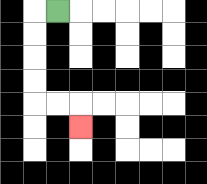{'start': '[2, 0]', 'end': '[3, 5]', 'path_directions': 'L,D,D,D,D,R,R,D', 'path_coordinates': '[[2, 0], [1, 0], [1, 1], [1, 2], [1, 3], [1, 4], [2, 4], [3, 4], [3, 5]]'}